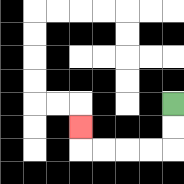{'start': '[7, 4]', 'end': '[3, 5]', 'path_directions': 'D,D,L,L,L,L,U', 'path_coordinates': '[[7, 4], [7, 5], [7, 6], [6, 6], [5, 6], [4, 6], [3, 6], [3, 5]]'}